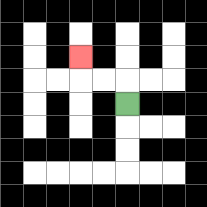{'start': '[5, 4]', 'end': '[3, 2]', 'path_directions': 'U,L,L,U', 'path_coordinates': '[[5, 4], [5, 3], [4, 3], [3, 3], [3, 2]]'}